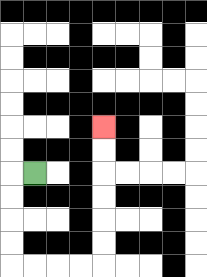{'start': '[1, 7]', 'end': '[4, 5]', 'path_directions': 'L,D,D,D,D,R,R,R,R,U,U,U,U,U,U', 'path_coordinates': '[[1, 7], [0, 7], [0, 8], [0, 9], [0, 10], [0, 11], [1, 11], [2, 11], [3, 11], [4, 11], [4, 10], [4, 9], [4, 8], [4, 7], [4, 6], [4, 5]]'}